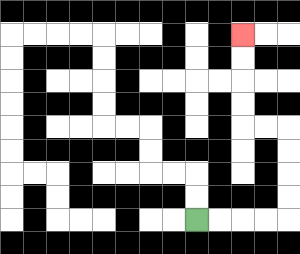{'start': '[8, 9]', 'end': '[10, 1]', 'path_directions': 'R,R,R,R,U,U,U,U,L,L,U,U,U,U', 'path_coordinates': '[[8, 9], [9, 9], [10, 9], [11, 9], [12, 9], [12, 8], [12, 7], [12, 6], [12, 5], [11, 5], [10, 5], [10, 4], [10, 3], [10, 2], [10, 1]]'}